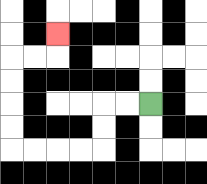{'start': '[6, 4]', 'end': '[2, 1]', 'path_directions': 'L,L,D,D,L,L,L,L,U,U,U,U,R,R,U', 'path_coordinates': '[[6, 4], [5, 4], [4, 4], [4, 5], [4, 6], [3, 6], [2, 6], [1, 6], [0, 6], [0, 5], [0, 4], [0, 3], [0, 2], [1, 2], [2, 2], [2, 1]]'}